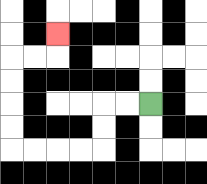{'start': '[6, 4]', 'end': '[2, 1]', 'path_directions': 'L,L,D,D,L,L,L,L,U,U,U,U,R,R,U', 'path_coordinates': '[[6, 4], [5, 4], [4, 4], [4, 5], [4, 6], [3, 6], [2, 6], [1, 6], [0, 6], [0, 5], [0, 4], [0, 3], [0, 2], [1, 2], [2, 2], [2, 1]]'}